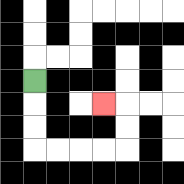{'start': '[1, 3]', 'end': '[4, 4]', 'path_directions': 'D,D,D,R,R,R,R,U,U,L', 'path_coordinates': '[[1, 3], [1, 4], [1, 5], [1, 6], [2, 6], [3, 6], [4, 6], [5, 6], [5, 5], [5, 4], [4, 4]]'}